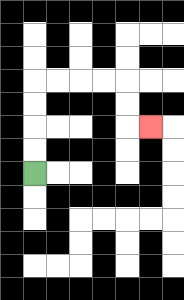{'start': '[1, 7]', 'end': '[6, 5]', 'path_directions': 'U,U,U,U,R,R,R,R,D,D,R', 'path_coordinates': '[[1, 7], [1, 6], [1, 5], [1, 4], [1, 3], [2, 3], [3, 3], [4, 3], [5, 3], [5, 4], [5, 5], [6, 5]]'}